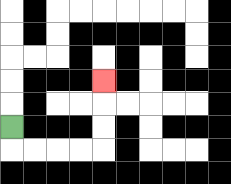{'start': '[0, 5]', 'end': '[4, 3]', 'path_directions': 'D,R,R,R,R,U,U,U', 'path_coordinates': '[[0, 5], [0, 6], [1, 6], [2, 6], [3, 6], [4, 6], [4, 5], [4, 4], [4, 3]]'}